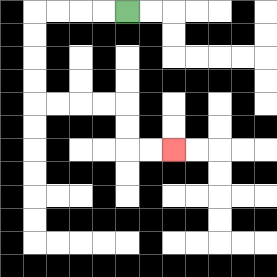{'start': '[5, 0]', 'end': '[7, 6]', 'path_directions': 'L,L,L,L,D,D,D,D,R,R,R,R,D,D,R,R', 'path_coordinates': '[[5, 0], [4, 0], [3, 0], [2, 0], [1, 0], [1, 1], [1, 2], [1, 3], [1, 4], [2, 4], [3, 4], [4, 4], [5, 4], [5, 5], [5, 6], [6, 6], [7, 6]]'}